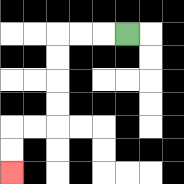{'start': '[5, 1]', 'end': '[0, 7]', 'path_directions': 'L,L,L,D,D,D,D,L,L,D,D', 'path_coordinates': '[[5, 1], [4, 1], [3, 1], [2, 1], [2, 2], [2, 3], [2, 4], [2, 5], [1, 5], [0, 5], [0, 6], [0, 7]]'}